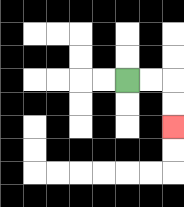{'start': '[5, 3]', 'end': '[7, 5]', 'path_directions': 'R,R,D,D', 'path_coordinates': '[[5, 3], [6, 3], [7, 3], [7, 4], [7, 5]]'}